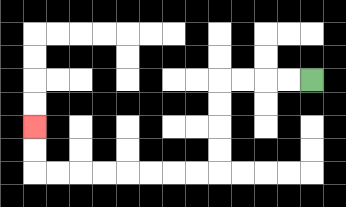{'start': '[13, 3]', 'end': '[1, 5]', 'path_directions': 'L,L,L,L,D,D,D,D,L,L,L,L,L,L,L,L,U,U', 'path_coordinates': '[[13, 3], [12, 3], [11, 3], [10, 3], [9, 3], [9, 4], [9, 5], [9, 6], [9, 7], [8, 7], [7, 7], [6, 7], [5, 7], [4, 7], [3, 7], [2, 7], [1, 7], [1, 6], [1, 5]]'}